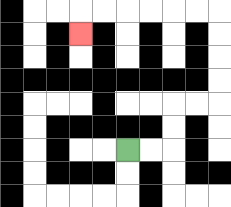{'start': '[5, 6]', 'end': '[3, 1]', 'path_directions': 'R,R,U,U,R,R,U,U,U,U,L,L,L,L,L,L,D', 'path_coordinates': '[[5, 6], [6, 6], [7, 6], [7, 5], [7, 4], [8, 4], [9, 4], [9, 3], [9, 2], [9, 1], [9, 0], [8, 0], [7, 0], [6, 0], [5, 0], [4, 0], [3, 0], [3, 1]]'}